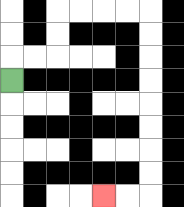{'start': '[0, 3]', 'end': '[4, 8]', 'path_directions': 'U,R,R,U,U,R,R,R,R,D,D,D,D,D,D,D,D,L,L', 'path_coordinates': '[[0, 3], [0, 2], [1, 2], [2, 2], [2, 1], [2, 0], [3, 0], [4, 0], [5, 0], [6, 0], [6, 1], [6, 2], [6, 3], [6, 4], [6, 5], [6, 6], [6, 7], [6, 8], [5, 8], [4, 8]]'}